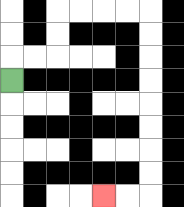{'start': '[0, 3]', 'end': '[4, 8]', 'path_directions': 'U,R,R,U,U,R,R,R,R,D,D,D,D,D,D,D,D,L,L', 'path_coordinates': '[[0, 3], [0, 2], [1, 2], [2, 2], [2, 1], [2, 0], [3, 0], [4, 0], [5, 0], [6, 0], [6, 1], [6, 2], [6, 3], [6, 4], [6, 5], [6, 6], [6, 7], [6, 8], [5, 8], [4, 8]]'}